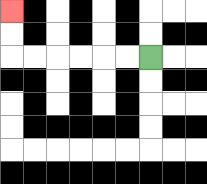{'start': '[6, 2]', 'end': '[0, 0]', 'path_directions': 'L,L,L,L,L,L,U,U', 'path_coordinates': '[[6, 2], [5, 2], [4, 2], [3, 2], [2, 2], [1, 2], [0, 2], [0, 1], [0, 0]]'}